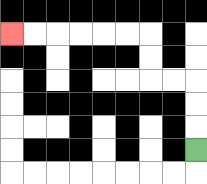{'start': '[8, 6]', 'end': '[0, 1]', 'path_directions': 'U,U,U,L,L,U,U,L,L,L,L,L,L', 'path_coordinates': '[[8, 6], [8, 5], [8, 4], [8, 3], [7, 3], [6, 3], [6, 2], [6, 1], [5, 1], [4, 1], [3, 1], [2, 1], [1, 1], [0, 1]]'}